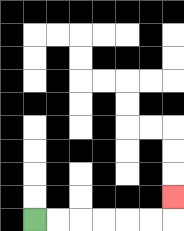{'start': '[1, 9]', 'end': '[7, 8]', 'path_directions': 'R,R,R,R,R,R,U', 'path_coordinates': '[[1, 9], [2, 9], [3, 9], [4, 9], [5, 9], [6, 9], [7, 9], [7, 8]]'}